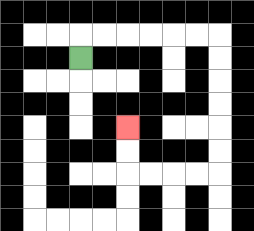{'start': '[3, 2]', 'end': '[5, 5]', 'path_directions': 'U,R,R,R,R,R,R,D,D,D,D,D,D,L,L,L,L,U,U', 'path_coordinates': '[[3, 2], [3, 1], [4, 1], [5, 1], [6, 1], [7, 1], [8, 1], [9, 1], [9, 2], [9, 3], [9, 4], [9, 5], [9, 6], [9, 7], [8, 7], [7, 7], [6, 7], [5, 7], [5, 6], [5, 5]]'}